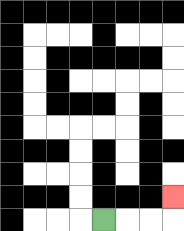{'start': '[4, 9]', 'end': '[7, 8]', 'path_directions': 'R,R,R,U', 'path_coordinates': '[[4, 9], [5, 9], [6, 9], [7, 9], [7, 8]]'}